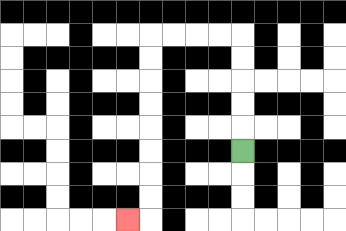{'start': '[10, 6]', 'end': '[5, 9]', 'path_directions': 'U,U,U,U,U,L,L,L,L,D,D,D,D,D,D,D,D,L', 'path_coordinates': '[[10, 6], [10, 5], [10, 4], [10, 3], [10, 2], [10, 1], [9, 1], [8, 1], [7, 1], [6, 1], [6, 2], [6, 3], [6, 4], [6, 5], [6, 6], [6, 7], [6, 8], [6, 9], [5, 9]]'}